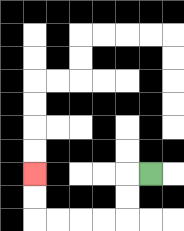{'start': '[6, 7]', 'end': '[1, 7]', 'path_directions': 'L,D,D,L,L,L,L,U,U', 'path_coordinates': '[[6, 7], [5, 7], [5, 8], [5, 9], [4, 9], [3, 9], [2, 9], [1, 9], [1, 8], [1, 7]]'}